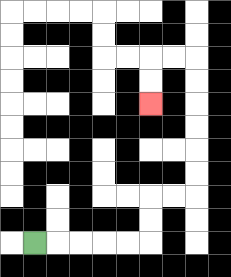{'start': '[1, 10]', 'end': '[6, 4]', 'path_directions': 'R,R,R,R,R,U,U,R,R,U,U,U,U,U,U,L,L,D,D', 'path_coordinates': '[[1, 10], [2, 10], [3, 10], [4, 10], [5, 10], [6, 10], [6, 9], [6, 8], [7, 8], [8, 8], [8, 7], [8, 6], [8, 5], [8, 4], [8, 3], [8, 2], [7, 2], [6, 2], [6, 3], [6, 4]]'}